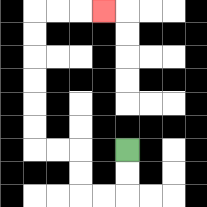{'start': '[5, 6]', 'end': '[4, 0]', 'path_directions': 'D,D,L,L,U,U,L,L,U,U,U,U,U,U,R,R,R', 'path_coordinates': '[[5, 6], [5, 7], [5, 8], [4, 8], [3, 8], [3, 7], [3, 6], [2, 6], [1, 6], [1, 5], [1, 4], [1, 3], [1, 2], [1, 1], [1, 0], [2, 0], [3, 0], [4, 0]]'}